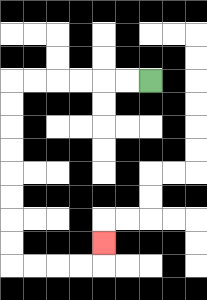{'start': '[6, 3]', 'end': '[4, 10]', 'path_directions': 'L,L,L,L,L,L,D,D,D,D,D,D,D,D,R,R,R,R,U', 'path_coordinates': '[[6, 3], [5, 3], [4, 3], [3, 3], [2, 3], [1, 3], [0, 3], [0, 4], [0, 5], [0, 6], [0, 7], [0, 8], [0, 9], [0, 10], [0, 11], [1, 11], [2, 11], [3, 11], [4, 11], [4, 10]]'}